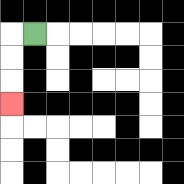{'start': '[1, 1]', 'end': '[0, 4]', 'path_directions': 'L,D,D,D', 'path_coordinates': '[[1, 1], [0, 1], [0, 2], [0, 3], [0, 4]]'}